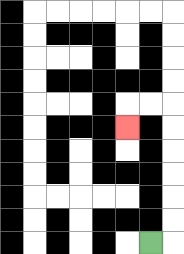{'start': '[6, 10]', 'end': '[5, 5]', 'path_directions': 'R,U,U,U,U,U,U,L,L,D', 'path_coordinates': '[[6, 10], [7, 10], [7, 9], [7, 8], [7, 7], [7, 6], [7, 5], [7, 4], [6, 4], [5, 4], [5, 5]]'}